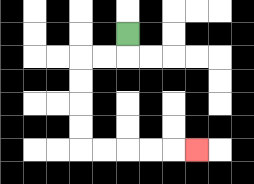{'start': '[5, 1]', 'end': '[8, 6]', 'path_directions': 'D,L,L,D,D,D,D,R,R,R,R,R', 'path_coordinates': '[[5, 1], [5, 2], [4, 2], [3, 2], [3, 3], [3, 4], [3, 5], [3, 6], [4, 6], [5, 6], [6, 6], [7, 6], [8, 6]]'}